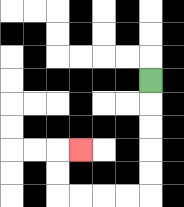{'start': '[6, 3]', 'end': '[3, 6]', 'path_directions': 'D,D,D,D,D,L,L,L,L,U,U,R', 'path_coordinates': '[[6, 3], [6, 4], [6, 5], [6, 6], [6, 7], [6, 8], [5, 8], [4, 8], [3, 8], [2, 8], [2, 7], [2, 6], [3, 6]]'}